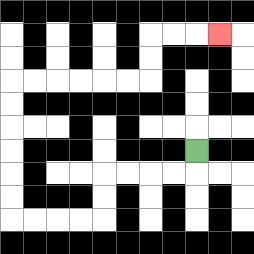{'start': '[8, 6]', 'end': '[9, 1]', 'path_directions': 'D,L,L,L,L,D,D,L,L,L,L,U,U,U,U,U,U,R,R,R,R,R,R,U,U,R,R,R', 'path_coordinates': '[[8, 6], [8, 7], [7, 7], [6, 7], [5, 7], [4, 7], [4, 8], [4, 9], [3, 9], [2, 9], [1, 9], [0, 9], [0, 8], [0, 7], [0, 6], [0, 5], [0, 4], [0, 3], [1, 3], [2, 3], [3, 3], [4, 3], [5, 3], [6, 3], [6, 2], [6, 1], [7, 1], [8, 1], [9, 1]]'}